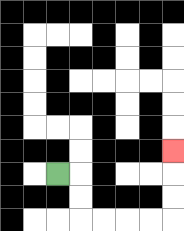{'start': '[2, 7]', 'end': '[7, 6]', 'path_directions': 'R,D,D,R,R,R,R,U,U,U', 'path_coordinates': '[[2, 7], [3, 7], [3, 8], [3, 9], [4, 9], [5, 9], [6, 9], [7, 9], [7, 8], [7, 7], [7, 6]]'}